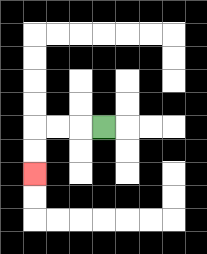{'start': '[4, 5]', 'end': '[1, 7]', 'path_directions': 'L,L,L,D,D', 'path_coordinates': '[[4, 5], [3, 5], [2, 5], [1, 5], [1, 6], [1, 7]]'}